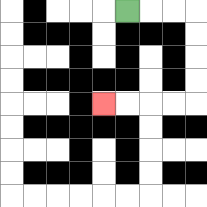{'start': '[5, 0]', 'end': '[4, 4]', 'path_directions': 'R,R,R,D,D,D,D,L,L,L,L', 'path_coordinates': '[[5, 0], [6, 0], [7, 0], [8, 0], [8, 1], [8, 2], [8, 3], [8, 4], [7, 4], [6, 4], [5, 4], [4, 4]]'}